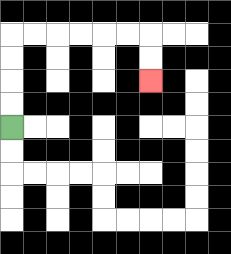{'start': '[0, 5]', 'end': '[6, 3]', 'path_directions': 'U,U,U,U,R,R,R,R,R,R,D,D', 'path_coordinates': '[[0, 5], [0, 4], [0, 3], [0, 2], [0, 1], [1, 1], [2, 1], [3, 1], [4, 1], [5, 1], [6, 1], [6, 2], [6, 3]]'}